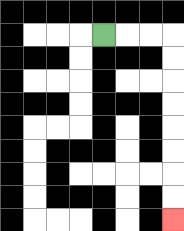{'start': '[4, 1]', 'end': '[7, 9]', 'path_directions': 'R,R,R,D,D,D,D,D,D,D,D', 'path_coordinates': '[[4, 1], [5, 1], [6, 1], [7, 1], [7, 2], [7, 3], [7, 4], [7, 5], [7, 6], [7, 7], [7, 8], [7, 9]]'}